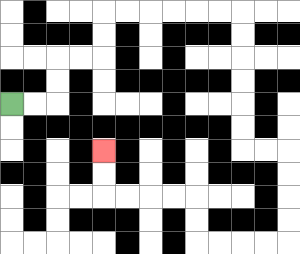{'start': '[0, 4]', 'end': '[4, 6]', 'path_directions': 'R,R,U,U,R,R,U,U,R,R,R,R,R,R,D,D,D,D,D,D,R,R,D,D,D,D,L,L,L,L,U,U,L,L,L,L,U,U', 'path_coordinates': '[[0, 4], [1, 4], [2, 4], [2, 3], [2, 2], [3, 2], [4, 2], [4, 1], [4, 0], [5, 0], [6, 0], [7, 0], [8, 0], [9, 0], [10, 0], [10, 1], [10, 2], [10, 3], [10, 4], [10, 5], [10, 6], [11, 6], [12, 6], [12, 7], [12, 8], [12, 9], [12, 10], [11, 10], [10, 10], [9, 10], [8, 10], [8, 9], [8, 8], [7, 8], [6, 8], [5, 8], [4, 8], [4, 7], [4, 6]]'}